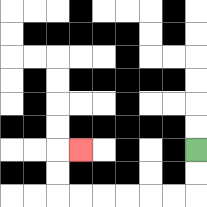{'start': '[8, 6]', 'end': '[3, 6]', 'path_directions': 'D,D,L,L,L,L,L,L,U,U,R', 'path_coordinates': '[[8, 6], [8, 7], [8, 8], [7, 8], [6, 8], [5, 8], [4, 8], [3, 8], [2, 8], [2, 7], [2, 6], [3, 6]]'}